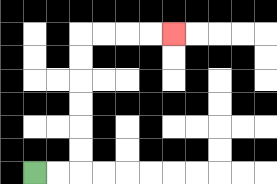{'start': '[1, 7]', 'end': '[7, 1]', 'path_directions': 'R,R,U,U,U,U,U,U,R,R,R,R', 'path_coordinates': '[[1, 7], [2, 7], [3, 7], [3, 6], [3, 5], [3, 4], [3, 3], [3, 2], [3, 1], [4, 1], [5, 1], [6, 1], [7, 1]]'}